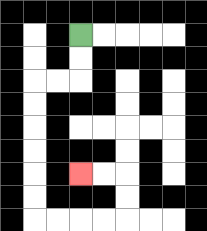{'start': '[3, 1]', 'end': '[3, 7]', 'path_directions': 'D,D,L,L,D,D,D,D,D,D,R,R,R,R,U,U,L,L', 'path_coordinates': '[[3, 1], [3, 2], [3, 3], [2, 3], [1, 3], [1, 4], [1, 5], [1, 6], [1, 7], [1, 8], [1, 9], [2, 9], [3, 9], [4, 9], [5, 9], [5, 8], [5, 7], [4, 7], [3, 7]]'}